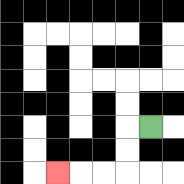{'start': '[6, 5]', 'end': '[2, 7]', 'path_directions': 'L,D,D,L,L,L', 'path_coordinates': '[[6, 5], [5, 5], [5, 6], [5, 7], [4, 7], [3, 7], [2, 7]]'}